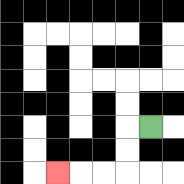{'start': '[6, 5]', 'end': '[2, 7]', 'path_directions': 'L,D,D,L,L,L', 'path_coordinates': '[[6, 5], [5, 5], [5, 6], [5, 7], [4, 7], [3, 7], [2, 7]]'}